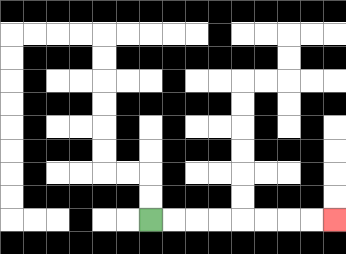{'start': '[6, 9]', 'end': '[14, 9]', 'path_directions': 'R,R,R,R,R,R,R,R', 'path_coordinates': '[[6, 9], [7, 9], [8, 9], [9, 9], [10, 9], [11, 9], [12, 9], [13, 9], [14, 9]]'}